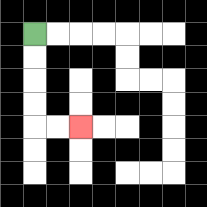{'start': '[1, 1]', 'end': '[3, 5]', 'path_directions': 'D,D,D,D,R,R', 'path_coordinates': '[[1, 1], [1, 2], [1, 3], [1, 4], [1, 5], [2, 5], [3, 5]]'}